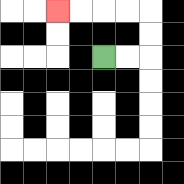{'start': '[4, 2]', 'end': '[2, 0]', 'path_directions': 'R,R,U,U,L,L,L,L', 'path_coordinates': '[[4, 2], [5, 2], [6, 2], [6, 1], [6, 0], [5, 0], [4, 0], [3, 0], [2, 0]]'}